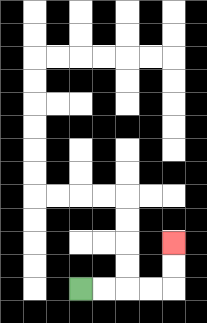{'start': '[3, 12]', 'end': '[7, 10]', 'path_directions': 'R,R,R,R,U,U', 'path_coordinates': '[[3, 12], [4, 12], [5, 12], [6, 12], [7, 12], [7, 11], [7, 10]]'}